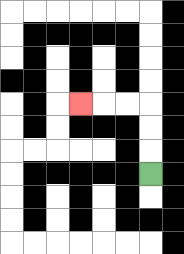{'start': '[6, 7]', 'end': '[3, 4]', 'path_directions': 'U,U,U,L,L,L', 'path_coordinates': '[[6, 7], [6, 6], [6, 5], [6, 4], [5, 4], [4, 4], [3, 4]]'}